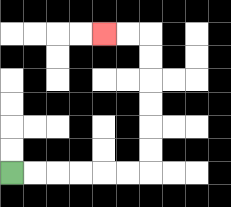{'start': '[0, 7]', 'end': '[4, 1]', 'path_directions': 'R,R,R,R,R,R,U,U,U,U,U,U,L,L', 'path_coordinates': '[[0, 7], [1, 7], [2, 7], [3, 7], [4, 7], [5, 7], [6, 7], [6, 6], [6, 5], [6, 4], [6, 3], [6, 2], [6, 1], [5, 1], [4, 1]]'}